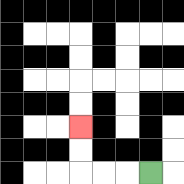{'start': '[6, 7]', 'end': '[3, 5]', 'path_directions': 'L,L,L,U,U', 'path_coordinates': '[[6, 7], [5, 7], [4, 7], [3, 7], [3, 6], [3, 5]]'}